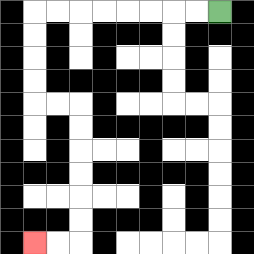{'start': '[9, 0]', 'end': '[1, 10]', 'path_directions': 'L,L,L,L,L,L,L,L,D,D,D,D,R,R,D,D,D,D,D,D,L,L', 'path_coordinates': '[[9, 0], [8, 0], [7, 0], [6, 0], [5, 0], [4, 0], [3, 0], [2, 0], [1, 0], [1, 1], [1, 2], [1, 3], [1, 4], [2, 4], [3, 4], [3, 5], [3, 6], [3, 7], [3, 8], [3, 9], [3, 10], [2, 10], [1, 10]]'}